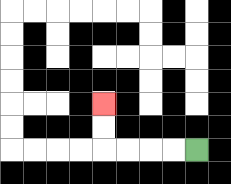{'start': '[8, 6]', 'end': '[4, 4]', 'path_directions': 'L,L,L,L,U,U', 'path_coordinates': '[[8, 6], [7, 6], [6, 6], [5, 6], [4, 6], [4, 5], [4, 4]]'}